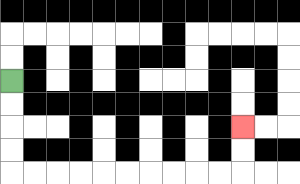{'start': '[0, 3]', 'end': '[10, 5]', 'path_directions': 'D,D,D,D,R,R,R,R,R,R,R,R,R,R,U,U', 'path_coordinates': '[[0, 3], [0, 4], [0, 5], [0, 6], [0, 7], [1, 7], [2, 7], [3, 7], [4, 7], [5, 7], [6, 7], [7, 7], [8, 7], [9, 7], [10, 7], [10, 6], [10, 5]]'}